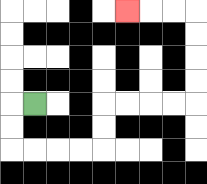{'start': '[1, 4]', 'end': '[5, 0]', 'path_directions': 'L,D,D,R,R,R,R,U,U,R,R,R,R,U,U,U,U,L,L,L', 'path_coordinates': '[[1, 4], [0, 4], [0, 5], [0, 6], [1, 6], [2, 6], [3, 6], [4, 6], [4, 5], [4, 4], [5, 4], [6, 4], [7, 4], [8, 4], [8, 3], [8, 2], [8, 1], [8, 0], [7, 0], [6, 0], [5, 0]]'}